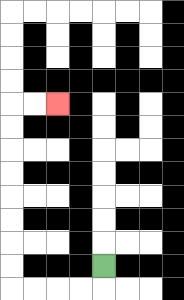{'start': '[4, 11]', 'end': '[2, 4]', 'path_directions': 'D,L,L,L,L,U,U,U,U,U,U,U,U,R,R', 'path_coordinates': '[[4, 11], [4, 12], [3, 12], [2, 12], [1, 12], [0, 12], [0, 11], [0, 10], [0, 9], [0, 8], [0, 7], [0, 6], [0, 5], [0, 4], [1, 4], [2, 4]]'}